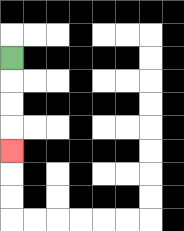{'start': '[0, 2]', 'end': '[0, 6]', 'path_directions': 'D,D,D,D', 'path_coordinates': '[[0, 2], [0, 3], [0, 4], [0, 5], [0, 6]]'}